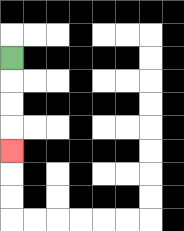{'start': '[0, 2]', 'end': '[0, 6]', 'path_directions': 'D,D,D,D', 'path_coordinates': '[[0, 2], [0, 3], [0, 4], [0, 5], [0, 6]]'}